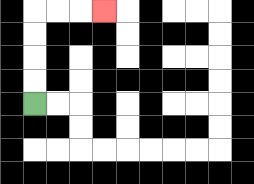{'start': '[1, 4]', 'end': '[4, 0]', 'path_directions': 'U,U,U,U,R,R,R', 'path_coordinates': '[[1, 4], [1, 3], [1, 2], [1, 1], [1, 0], [2, 0], [3, 0], [4, 0]]'}